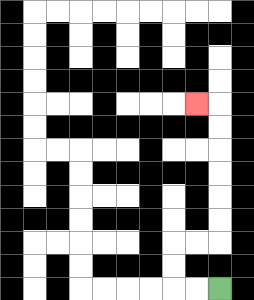{'start': '[9, 12]', 'end': '[8, 4]', 'path_directions': 'L,L,U,U,R,R,U,U,U,U,U,U,L', 'path_coordinates': '[[9, 12], [8, 12], [7, 12], [7, 11], [7, 10], [8, 10], [9, 10], [9, 9], [9, 8], [9, 7], [9, 6], [9, 5], [9, 4], [8, 4]]'}